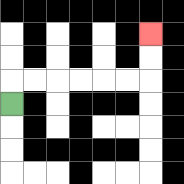{'start': '[0, 4]', 'end': '[6, 1]', 'path_directions': 'U,R,R,R,R,R,R,U,U', 'path_coordinates': '[[0, 4], [0, 3], [1, 3], [2, 3], [3, 3], [4, 3], [5, 3], [6, 3], [6, 2], [6, 1]]'}